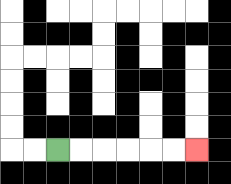{'start': '[2, 6]', 'end': '[8, 6]', 'path_directions': 'R,R,R,R,R,R', 'path_coordinates': '[[2, 6], [3, 6], [4, 6], [5, 6], [6, 6], [7, 6], [8, 6]]'}